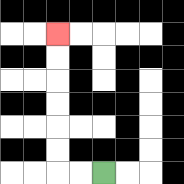{'start': '[4, 7]', 'end': '[2, 1]', 'path_directions': 'L,L,U,U,U,U,U,U', 'path_coordinates': '[[4, 7], [3, 7], [2, 7], [2, 6], [2, 5], [2, 4], [2, 3], [2, 2], [2, 1]]'}